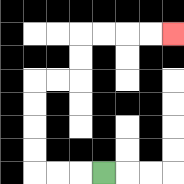{'start': '[4, 7]', 'end': '[7, 1]', 'path_directions': 'L,L,L,U,U,U,U,R,R,U,U,R,R,R,R', 'path_coordinates': '[[4, 7], [3, 7], [2, 7], [1, 7], [1, 6], [1, 5], [1, 4], [1, 3], [2, 3], [3, 3], [3, 2], [3, 1], [4, 1], [5, 1], [6, 1], [7, 1]]'}